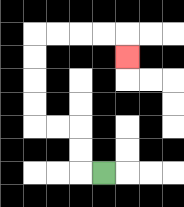{'start': '[4, 7]', 'end': '[5, 2]', 'path_directions': 'L,U,U,L,L,U,U,U,U,R,R,R,R,D', 'path_coordinates': '[[4, 7], [3, 7], [3, 6], [3, 5], [2, 5], [1, 5], [1, 4], [1, 3], [1, 2], [1, 1], [2, 1], [3, 1], [4, 1], [5, 1], [5, 2]]'}